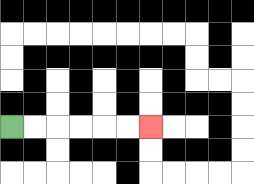{'start': '[0, 5]', 'end': '[6, 5]', 'path_directions': 'R,R,R,R,R,R', 'path_coordinates': '[[0, 5], [1, 5], [2, 5], [3, 5], [4, 5], [5, 5], [6, 5]]'}